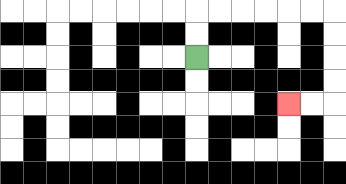{'start': '[8, 2]', 'end': '[12, 4]', 'path_directions': 'U,U,R,R,R,R,R,R,D,D,D,D,L,L', 'path_coordinates': '[[8, 2], [8, 1], [8, 0], [9, 0], [10, 0], [11, 0], [12, 0], [13, 0], [14, 0], [14, 1], [14, 2], [14, 3], [14, 4], [13, 4], [12, 4]]'}